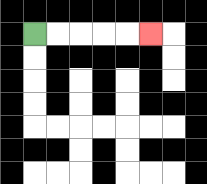{'start': '[1, 1]', 'end': '[6, 1]', 'path_directions': 'R,R,R,R,R', 'path_coordinates': '[[1, 1], [2, 1], [3, 1], [4, 1], [5, 1], [6, 1]]'}